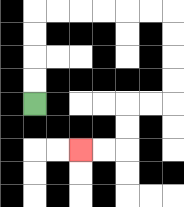{'start': '[1, 4]', 'end': '[3, 6]', 'path_directions': 'U,U,U,U,R,R,R,R,R,R,D,D,D,D,L,L,D,D,L,L', 'path_coordinates': '[[1, 4], [1, 3], [1, 2], [1, 1], [1, 0], [2, 0], [3, 0], [4, 0], [5, 0], [6, 0], [7, 0], [7, 1], [7, 2], [7, 3], [7, 4], [6, 4], [5, 4], [5, 5], [5, 6], [4, 6], [3, 6]]'}